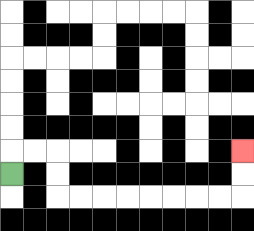{'start': '[0, 7]', 'end': '[10, 6]', 'path_directions': 'U,R,R,D,D,R,R,R,R,R,R,R,R,U,U', 'path_coordinates': '[[0, 7], [0, 6], [1, 6], [2, 6], [2, 7], [2, 8], [3, 8], [4, 8], [5, 8], [6, 8], [7, 8], [8, 8], [9, 8], [10, 8], [10, 7], [10, 6]]'}